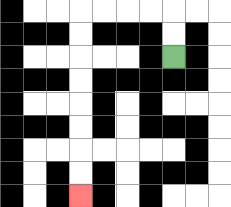{'start': '[7, 2]', 'end': '[3, 8]', 'path_directions': 'U,U,L,L,L,L,D,D,D,D,D,D,D,D', 'path_coordinates': '[[7, 2], [7, 1], [7, 0], [6, 0], [5, 0], [4, 0], [3, 0], [3, 1], [3, 2], [3, 3], [3, 4], [3, 5], [3, 6], [3, 7], [3, 8]]'}